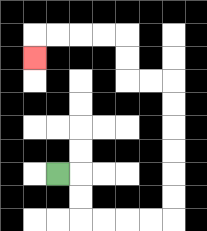{'start': '[2, 7]', 'end': '[1, 2]', 'path_directions': 'R,D,D,R,R,R,R,U,U,U,U,U,U,L,L,U,U,L,L,L,L,D', 'path_coordinates': '[[2, 7], [3, 7], [3, 8], [3, 9], [4, 9], [5, 9], [6, 9], [7, 9], [7, 8], [7, 7], [7, 6], [7, 5], [7, 4], [7, 3], [6, 3], [5, 3], [5, 2], [5, 1], [4, 1], [3, 1], [2, 1], [1, 1], [1, 2]]'}